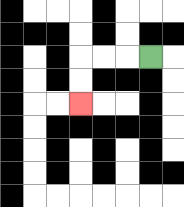{'start': '[6, 2]', 'end': '[3, 4]', 'path_directions': 'L,L,L,D,D', 'path_coordinates': '[[6, 2], [5, 2], [4, 2], [3, 2], [3, 3], [3, 4]]'}